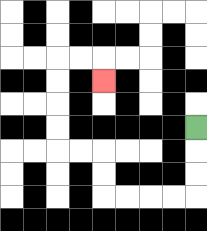{'start': '[8, 5]', 'end': '[4, 3]', 'path_directions': 'D,D,D,L,L,L,L,U,U,L,L,U,U,U,U,R,R,D', 'path_coordinates': '[[8, 5], [8, 6], [8, 7], [8, 8], [7, 8], [6, 8], [5, 8], [4, 8], [4, 7], [4, 6], [3, 6], [2, 6], [2, 5], [2, 4], [2, 3], [2, 2], [3, 2], [4, 2], [4, 3]]'}